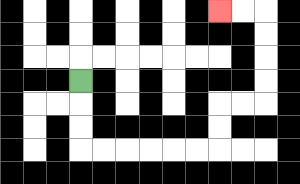{'start': '[3, 3]', 'end': '[9, 0]', 'path_directions': 'D,D,D,R,R,R,R,R,R,U,U,R,R,U,U,U,U,L,L', 'path_coordinates': '[[3, 3], [3, 4], [3, 5], [3, 6], [4, 6], [5, 6], [6, 6], [7, 6], [8, 6], [9, 6], [9, 5], [9, 4], [10, 4], [11, 4], [11, 3], [11, 2], [11, 1], [11, 0], [10, 0], [9, 0]]'}